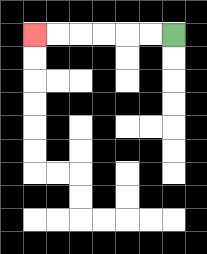{'start': '[7, 1]', 'end': '[1, 1]', 'path_directions': 'L,L,L,L,L,L', 'path_coordinates': '[[7, 1], [6, 1], [5, 1], [4, 1], [3, 1], [2, 1], [1, 1]]'}